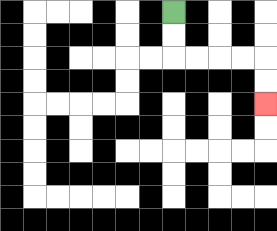{'start': '[7, 0]', 'end': '[11, 4]', 'path_directions': 'D,D,R,R,R,R,D,D', 'path_coordinates': '[[7, 0], [7, 1], [7, 2], [8, 2], [9, 2], [10, 2], [11, 2], [11, 3], [11, 4]]'}